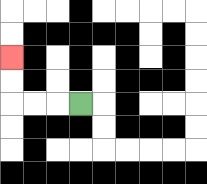{'start': '[3, 4]', 'end': '[0, 2]', 'path_directions': 'L,L,L,U,U', 'path_coordinates': '[[3, 4], [2, 4], [1, 4], [0, 4], [0, 3], [0, 2]]'}